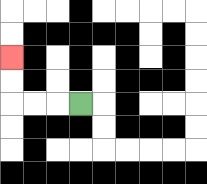{'start': '[3, 4]', 'end': '[0, 2]', 'path_directions': 'L,L,L,U,U', 'path_coordinates': '[[3, 4], [2, 4], [1, 4], [0, 4], [0, 3], [0, 2]]'}